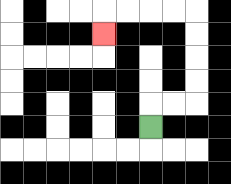{'start': '[6, 5]', 'end': '[4, 1]', 'path_directions': 'U,R,R,U,U,U,U,L,L,L,L,D', 'path_coordinates': '[[6, 5], [6, 4], [7, 4], [8, 4], [8, 3], [8, 2], [8, 1], [8, 0], [7, 0], [6, 0], [5, 0], [4, 0], [4, 1]]'}